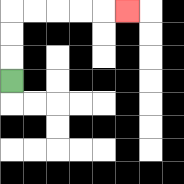{'start': '[0, 3]', 'end': '[5, 0]', 'path_directions': 'U,U,U,R,R,R,R,R', 'path_coordinates': '[[0, 3], [0, 2], [0, 1], [0, 0], [1, 0], [2, 0], [3, 0], [4, 0], [5, 0]]'}